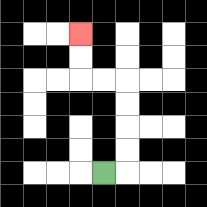{'start': '[4, 7]', 'end': '[3, 1]', 'path_directions': 'R,U,U,U,U,L,L,U,U', 'path_coordinates': '[[4, 7], [5, 7], [5, 6], [5, 5], [5, 4], [5, 3], [4, 3], [3, 3], [3, 2], [3, 1]]'}